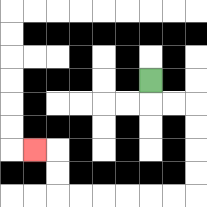{'start': '[6, 3]', 'end': '[1, 6]', 'path_directions': 'D,R,R,D,D,D,D,L,L,L,L,L,L,U,U,L', 'path_coordinates': '[[6, 3], [6, 4], [7, 4], [8, 4], [8, 5], [8, 6], [8, 7], [8, 8], [7, 8], [6, 8], [5, 8], [4, 8], [3, 8], [2, 8], [2, 7], [2, 6], [1, 6]]'}